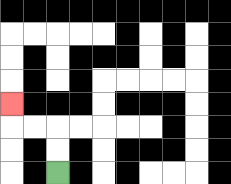{'start': '[2, 7]', 'end': '[0, 4]', 'path_directions': 'U,U,L,L,U', 'path_coordinates': '[[2, 7], [2, 6], [2, 5], [1, 5], [0, 5], [0, 4]]'}